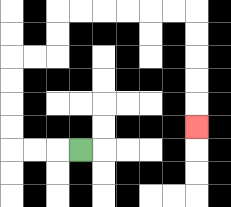{'start': '[3, 6]', 'end': '[8, 5]', 'path_directions': 'L,L,L,U,U,U,U,R,R,U,U,R,R,R,R,R,R,D,D,D,D,D', 'path_coordinates': '[[3, 6], [2, 6], [1, 6], [0, 6], [0, 5], [0, 4], [0, 3], [0, 2], [1, 2], [2, 2], [2, 1], [2, 0], [3, 0], [4, 0], [5, 0], [6, 0], [7, 0], [8, 0], [8, 1], [8, 2], [8, 3], [8, 4], [8, 5]]'}